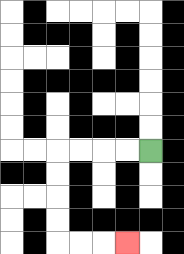{'start': '[6, 6]', 'end': '[5, 10]', 'path_directions': 'L,L,L,L,D,D,D,D,R,R,R', 'path_coordinates': '[[6, 6], [5, 6], [4, 6], [3, 6], [2, 6], [2, 7], [2, 8], [2, 9], [2, 10], [3, 10], [4, 10], [5, 10]]'}